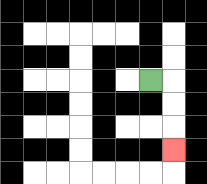{'start': '[6, 3]', 'end': '[7, 6]', 'path_directions': 'R,D,D,D', 'path_coordinates': '[[6, 3], [7, 3], [7, 4], [7, 5], [7, 6]]'}